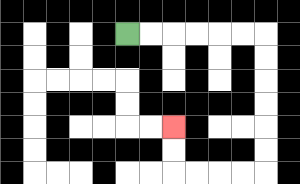{'start': '[5, 1]', 'end': '[7, 5]', 'path_directions': 'R,R,R,R,R,R,D,D,D,D,D,D,L,L,L,L,U,U', 'path_coordinates': '[[5, 1], [6, 1], [7, 1], [8, 1], [9, 1], [10, 1], [11, 1], [11, 2], [11, 3], [11, 4], [11, 5], [11, 6], [11, 7], [10, 7], [9, 7], [8, 7], [7, 7], [7, 6], [7, 5]]'}